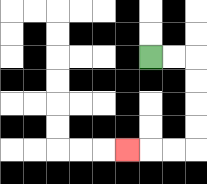{'start': '[6, 2]', 'end': '[5, 6]', 'path_directions': 'R,R,D,D,D,D,L,L,L', 'path_coordinates': '[[6, 2], [7, 2], [8, 2], [8, 3], [8, 4], [8, 5], [8, 6], [7, 6], [6, 6], [5, 6]]'}